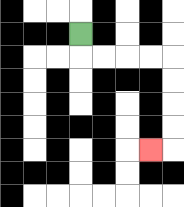{'start': '[3, 1]', 'end': '[6, 6]', 'path_directions': 'D,R,R,R,R,D,D,D,D,L', 'path_coordinates': '[[3, 1], [3, 2], [4, 2], [5, 2], [6, 2], [7, 2], [7, 3], [7, 4], [7, 5], [7, 6], [6, 6]]'}